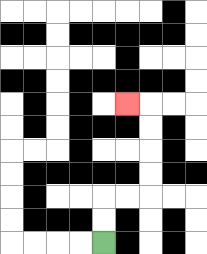{'start': '[4, 10]', 'end': '[5, 4]', 'path_directions': 'U,U,R,R,U,U,U,U,L', 'path_coordinates': '[[4, 10], [4, 9], [4, 8], [5, 8], [6, 8], [6, 7], [6, 6], [6, 5], [6, 4], [5, 4]]'}